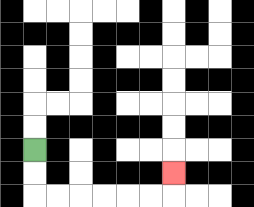{'start': '[1, 6]', 'end': '[7, 7]', 'path_directions': 'D,D,R,R,R,R,R,R,U', 'path_coordinates': '[[1, 6], [1, 7], [1, 8], [2, 8], [3, 8], [4, 8], [5, 8], [6, 8], [7, 8], [7, 7]]'}